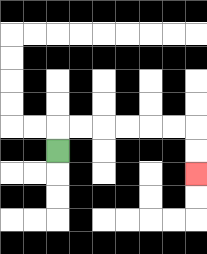{'start': '[2, 6]', 'end': '[8, 7]', 'path_directions': 'U,R,R,R,R,R,R,D,D', 'path_coordinates': '[[2, 6], [2, 5], [3, 5], [4, 5], [5, 5], [6, 5], [7, 5], [8, 5], [8, 6], [8, 7]]'}